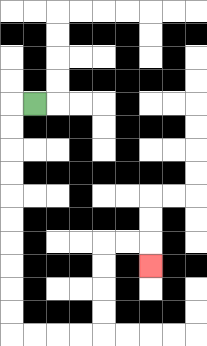{'start': '[1, 4]', 'end': '[6, 11]', 'path_directions': 'L,D,D,D,D,D,D,D,D,D,D,R,R,R,R,U,U,U,U,R,R,D', 'path_coordinates': '[[1, 4], [0, 4], [0, 5], [0, 6], [0, 7], [0, 8], [0, 9], [0, 10], [0, 11], [0, 12], [0, 13], [0, 14], [1, 14], [2, 14], [3, 14], [4, 14], [4, 13], [4, 12], [4, 11], [4, 10], [5, 10], [6, 10], [6, 11]]'}